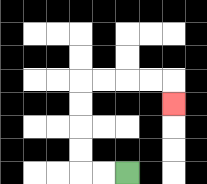{'start': '[5, 7]', 'end': '[7, 4]', 'path_directions': 'L,L,U,U,U,U,R,R,R,R,D', 'path_coordinates': '[[5, 7], [4, 7], [3, 7], [3, 6], [3, 5], [3, 4], [3, 3], [4, 3], [5, 3], [6, 3], [7, 3], [7, 4]]'}